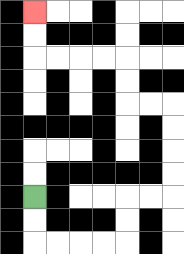{'start': '[1, 8]', 'end': '[1, 0]', 'path_directions': 'D,D,R,R,R,R,U,U,R,R,U,U,U,U,L,L,U,U,L,L,L,L,U,U', 'path_coordinates': '[[1, 8], [1, 9], [1, 10], [2, 10], [3, 10], [4, 10], [5, 10], [5, 9], [5, 8], [6, 8], [7, 8], [7, 7], [7, 6], [7, 5], [7, 4], [6, 4], [5, 4], [5, 3], [5, 2], [4, 2], [3, 2], [2, 2], [1, 2], [1, 1], [1, 0]]'}